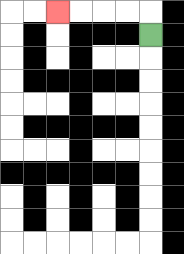{'start': '[6, 1]', 'end': '[2, 0]', 'path_directions': 'U,L,L,L,L', 'path_coordinates': '[[6, 1], [6, 0], [5, 0], [4, 0], [3, 0], [2, 0]]'}